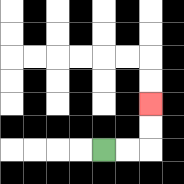{'start': '[4, 6]', 'end': '[6, 4]', 'path_directions': 'R,R,U,U', 'path_coordinates': '[[4, 6], [5, 6], [6, 6], [6, 5], [6, 4]]'}